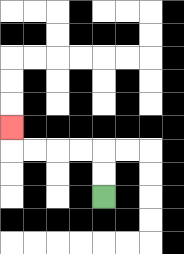{'start': '[4, 8]', 'end': '[0, 5]', 'path_directions': 'U,U,L,L,L,L,U', 'path_coordinates': '[[4, 8], [4, 7], [4, 6], [3, 6], [2, 6], [1, 6], [0, 6], [0, 5]]'}